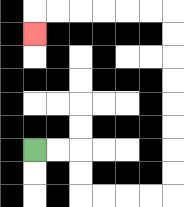{'start': '[1, 6]', 'end': '[1, 1]', 'path_directions': 'R,R,D,D,R,R,R,R,U,U,U,U,U,U,U,U,L,L,L,L,L,L,D', 'path_coordinates': '[[1, 6], [2, 6], [3, 6], [3, 7], [3, 8], [4, 8], [5, 8], [6, 8], [7, 8], [7, 7], [7, 6], [7, 5], [7, 4], [7, 3], [7, 2], [7, 1], [7, 0], [6, 0], [5, 0], [4, 0], [3, 0], [2, 0], [1, 0], [1, 1]]'}